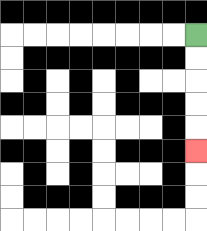{'start': '[8, 1]', 'end': '[8, 6]', 'path_directions': 'D,D,D,D,D', 'path_coordinates': '[[8, 1], [8, 2], [8, 3], [8, 4], [8, 5], [8, 6]]'}